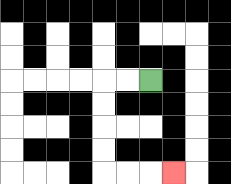{'start': '[6, 3]', 'end': '[7, 7]', 'path_directions': 'L,L,D,D,D,D,R,R,R', 'path_coordinates': '[[6, 3], [5, 3], [4, 3], [4, 4], [4, 5], [4, 6], [4, 7], [5, 7], [6, 7], [7, 7]]'}